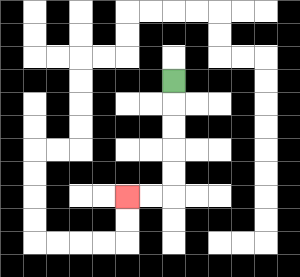{'start': '[7, 3]', 'end': '[5, 8]', 'path_directions': 'D,D,D,D,D,L,L', 'path_coordinates': '[[7, 3], [7, 4], [7, 5], [7, 6], [7, 7], [7, 8], [6, 8], [5, 8]]'}